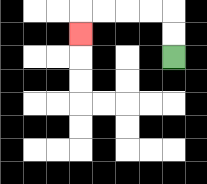{'start': '[7, 2]', 'end': '[3, 1]', 'path_directions': 'U,U,L,L,L,L,D', 'path_coordinates': '[[7, 2], [7, 1], [7, 0], [6, 0], [5, 0], [4, 0], [3, 0], [3, 1]]'}